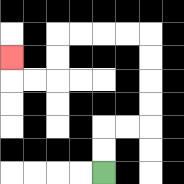{'start': '[4, 7]', 'end': '[0, 2]', 'path_directions': 'U,U,R,R,U,U,U,U,L,L,L,L,D,D,L,L,U', 'path_coordinates': '[[4, 7], [4, 6], [4, 5], [5, 5], [6, 5], [6, 4], [6, 3], [6, 2], [6, 1], [5, 1], [4, 1], [3, 1], [2, 1], [2, 2], [2, 3], [1, 3], [0, 3], [0, 2]]'}